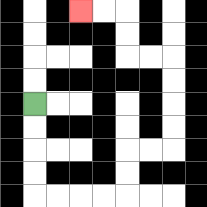{'start': '[1, 4]', 'end': '[3, 0]', 'path_directions': 'D,D,D,D,R,R,R,R,U,U,R,R,U,U,U,U,L,L,U,U,L,L', 'path_coordinates': '[[1, 4], [1, 5], [1, 6], [1, 7], [1, 8], [2, 8], [3, 8], [4, 8], [5, 8], [5, 7], [5, 6], [6, 6], [7, 6], [7, 5], [7, 4], [7, 3], [7, 2], [6, 2], [5, 2], [5, 1], [5, 0], [4, 0], [3, 0]]'}